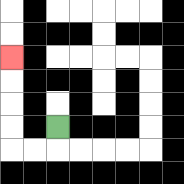{'start': '[2, 5]', 'end': '[0, 2]', 'path_directions': 'D,L,L,U,U,U,U', 'path_coordinates': '[[2, 5], [2, 6], [1, 6], [0, 6], [0, 5], [0, 4], [0, 3], [0, 2]]'}